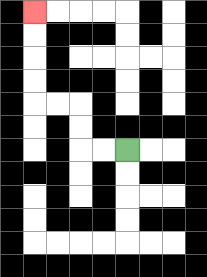{'start': '[5, 6]', 'end': '[1, 0]', 'path_directions': 'L,L,U,U,L,L,U,U,U,U', 'path_coordinates': '[[5, 6], [4, 6], [3, 6], [3, 5], [3, 4], [2, 4], [1, 4], [1, 3], [1, 2], [1, 1], [1, 0]]'}